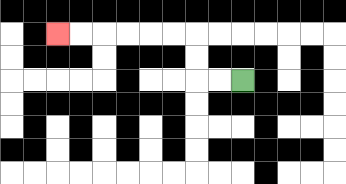{'start': '[10, 3]', 'end': '[2, 1]', 'path_directions': 'L,L,U,U,L,L,L,L,L,L', 'path_coordinates': '[[10, 3], [9, 3], [8, 3], [8, 2], [8, 1], [7, 1], [6, 1], [5, 1], [4, 1], [3, 1], [2, 1]]'}